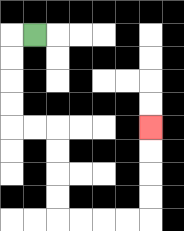{'start': '[1, 1]', 'end': '[6, 5]', 'path_directions': 'L,D,D,D,D,R,R,D,D,D,D,R,R,R,R,U,U,U,U', 'path_coordinates': '[[1, 1], [0, 1], [0, 2], [0, 3], [0, 4], [0, 5], [1, 5], [2, 5], [2, 6], [2, 7], [2, 8], [2, 9], [3, 9], [4, 9], [5, 9], [6, 9], [6, 8], [6, 7], [6, 6], [6, 5]]'}